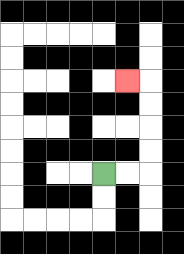{'start': '[4, 7]', 'end': '[5, 3]', 'path_directions': 'R,R,U,U,U,U,L', 'path_coordinates': '[[4, 7], [5, 7], [6, 7], [6, 6], [6, 5], [6, 4], [6, 3], [5, 3]]'}